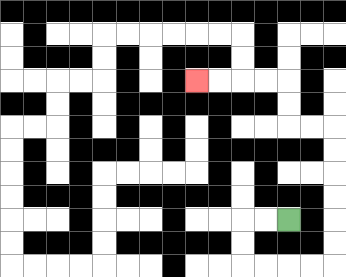{'start': '[12, 9]', 'end': '[8, 3]', 'path_directions': 'L,L,D,D,R,R,R,R,U,U,U,U,U,U,L,L,U,U,L,L,L,L', 'path_coordinates': '[[12, 9], [11, 9], [10, 9], [10, 10], [10, 11], [11, 11], [12, 11], [13, 11], [14, 11], [14, 10], [14, 9], [14, 8], [14, 7], [14, 6], [14, 5], [13, 5], [12, 5], [12, 4], [12, 3], [11, 3], [10, 3], [9, 3], [8, 3]]'}